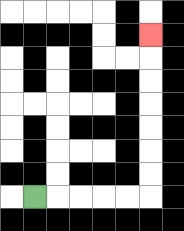{'start': '[1, 8]', 'end': '[6, 1]', 'path_directions': 'R,R,R,R,R,U,U,U,U,U,U,U', 'path_coordinates': '[[1, 8], [2, 8], [3, 8], [4, 8], [5, 8], [6, 8], [6, 7], [6, 6], [6, 5], [6, 4], [6, 3], [6, 2], [6, 1]]'}